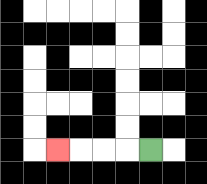{'start': '[6, 6]', 'end': '[2, 6]', 'path_directions': 'L,L,L,L', 'path_coordinates': '[[6, 6], [5, 6], [4, 6], [3, 6], [2, 6]]'}